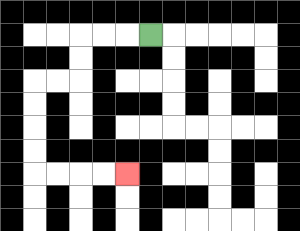{'start': '[6, 1]', 'end': '[5, 7]', 'path_directions': 'L,L,L,D,D,L,L,D,D,D,D,R,R,R,R', 'path_coordinates': '[[6, 1], [5, 1], [4, 1], [3, 1], [3, 2], [3, 3], [2, 3], [1, 3], [1, 4], [1, 5], [1, 6], [1, 7], [2, 7], [3, 7], [4, 7], [5, 7]]'}